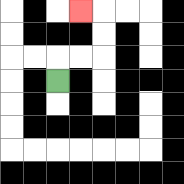{'start': '[2, 3]', 'end': '[3, 0]', 'path_directions': 'U,R,R,U,U,L', 'path_coordinates': '[[2, 3], [2, 2], [3, 2], [4, 2], [4, 1], [4, 0], [3, 0]]'}